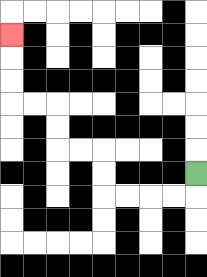{'start': '[8, 7]', 'end': '[0, 1]', 'path_directions': 'D,L,L,L,L,U,U,L,L,U,U,L,L,U,U,U', 'path_coordinates': '[[8, 7], [8, 8], [7, 8], [6, 8], [5, 8], [4, 8], [4, 7], [4, 6], [3, 6], [2, 6], [2, 5], [2, 4], [1, 4], [0, 4], [0, 3], [0, 2], [0, 1]]'}